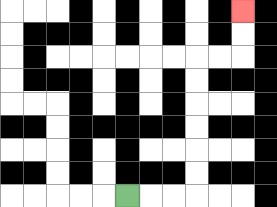{'start': '[5, 8]', 'end': '[10, 0]', 'path_directions': 'R,R,R,U,U,U,U,U,U,R,R,U,U', 'path_coordinates': '[[5, 8], [6, 8], [7, 8], [8, 8], [8, 7], [8, 6], [8, 5], [8, 4], [8, 3], [8, 2], [9, 2], [10, 2], [10, 1], [10, 0]]'}